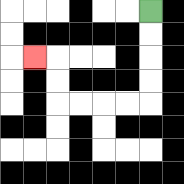{'start': '[6, 0]', 'end': '[1, 2]', 'path_directions': 'D,D,D,D,L,L,L,L,U,U,L', 'path_coordinates': '[[6, 0], [6, 1], [6, 2], [6, 3], [6, 4], [5, 4], [4, 4], [3, 4], [2, 4], [2, 3], [2, 2], [1, 2]]'}